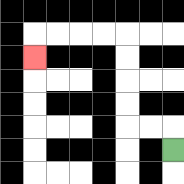{'start': '[7, 6]', 'end': '[1, 2]', 'path_directions': 'U,L,L,U,U,U,U,L,L,L,L,D', 'path_coordinates': '[[7, 6], [7, 5], [6, 5], [5, 5], [5, 4], [5, 3], [5, 2], [5, 1], [4, 1], [3, 1], [2, 1], [1, 1], [1, 2]]'}